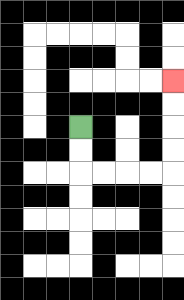{'start': '[3, 5]', 'end': '[7, 3]', 'path_directions': 'D,D,R,R,R,R,U,U,U,U', 'path_coordinates': '[[3, 5], [3, 6], [3, 7], [4, 7], [5, 7], [6, 7], [7, 7], [7, 6], [7, 5], [7, 4], [7, 3]]'}